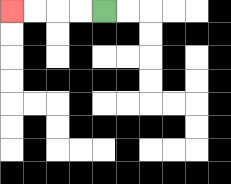{'start': '[4, 0]', 'end': '[0, 0]', 'path_directions': 'L,L,L,L', 'path_coordinates': '[[4, 0], [3, 0], [2, 0], [1, 0], [0, 0]]'}